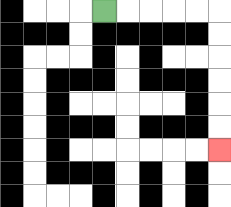{'start': '[4, 0]', 'end': '[9, 6]', 'path_directions': 'R,R,R,R,R,D,D,D,D,D,D', 'path_coordinates': '[[4, 0], [5, 0], [6, 0], [7, 0], [8, 0], [9, 0], [9, 1], [9, 2], [9, 3], [9, 4], [9, 5], [9, 6]]'}